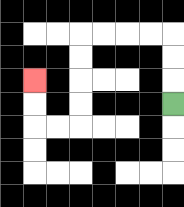{'start': '[7, 4]', 'end': '[1, 3]', 'path_directions': 'U,U,U,L,L,L,L,D,D,D,D,L,L,U,U', 'path_coordinates': '[[7, 4], [7, 3], [7, 2], [7, 1], [6, 1], [5, 1], [4, 1], [3, 1], [3, 2], [3, 3], [3, 4], [3, 5], [2, 5], [1, 5], [1, 4], [1, 3]]'}